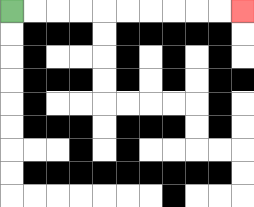{'start': '[0, 0]', 'end': '[10, 0]', 'path_directions': 'R,R,R,R,R,R,R,R,R,R', 'path_coordinates': '[[0, 0], [1, 0], [2, 0], [3, 0], [4, 0], [5, 0], [6, 0], [7, 0], [8, 0], [9, 0], [10, 0]]'}